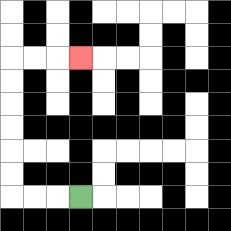{'start': '[3, 8]', 'end': '[3, 2]', 'path_directions': 'L,L,L,U,U,U,U,U,U,R,R,R', 'path_coordinates': '[[3, 8], [2, 8], [1, 8], [0, 8], [0, 7], [0, 6], [0, 5], [0, 4], [0, 3], [0, 2], [1, 2], [2, 2], [3, 2]]'}